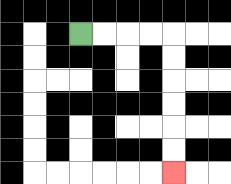{'start': '[3, 1]', 'end': '[7, 7]', 'path_directions': 'R,R,R,R,D,D,D,D,D,D', 'path_coordinates': '[[3, 1], [4, 1], [5, 1], [6, 1], [7, 1], [7, 2], [7, 3], [7, 4], [7, 5], [7, 6], [7, 7]]'}